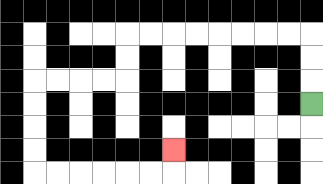{'start': '[13, 4]', 'end': '[7, 6]', 'path_directions': 'U,U,U,L,L,L,L,L,L,L,L,D,D,L,L,L,L,D,D,D,D,R,R,R,R,R,R,U', 'path_coordinates': '[[13, 4], [13, 3], [13, 2], [13, 1], [12, 1], [11, 1], [10, 1], [9, 1], [8, 1], [7, 1], [6, 1], [5, 1], [5, 2], [5, 3], [4, 3], [3, 3], [2, 3], [1, 3], [1, 4], [1, 5], [1, 6], [1, 7], [2, 7], [3, 7], [4, 7], [5, 7], [6, 7], [7, 7], [7, 6]]'}